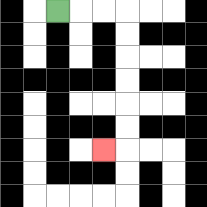{'start': '[2, 0]', 'end': '[4, 6]', 'path_directions': 'R,R,R,D,D,D,D,D,D,L', 'path_coordinates': '[[2, 0], [3, 0], [4, 0], [5, 0], [5, 1], [5, 2], [5, 3], [5, 4], [5, 5], [5, 6], [4, 6]]'}